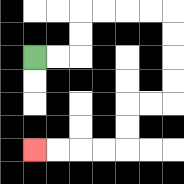{'start': '[1, 2]', 'end': '[1, 6]', 'path_directions': 'R,R,U,U,R,R,R,R,D,D,D,D,L,L,D,D,L,L,L,L', 'path_coordinates': '[[1, 2], [2, 2], [3, 2], [3, 1], [3, 0], [4, 0], [5, 0], [6, 0], [7, 0], [7, 1], [7, 2], [7, 3], [7, 4], [6, 4], [5, 4], [5, 5], [5, 6], [4, 6], [3, 6], [2, 6], [1, 6]]'}